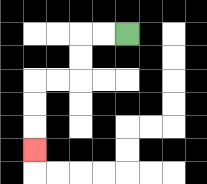{'start': '[5, 1]', 'end': '[1, 6]', 'path_directions': 'L,L,D,D,L,L,D,D,D', 'path_coordinates': '[[5, 1], [4, 1], [3, 1], [3, 2], [3, 3], [2, 3], [1, 3], [1, 4], [1, 5], [1, 6]]'}